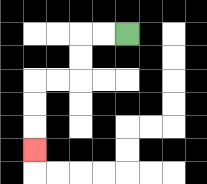{'start': '[5, 1]', 'end': '[1, 6]', 'path_directions': 'L,L,D,D,L,L,D,D,D', 'path_coordinates': '[[5, 1], [4, 1], [3, 1], [3, 2], [3, 3], [2, 3], [1, 3], [1, 4], [1, 5], [1, 6]]'}